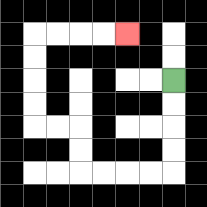{'start': '[7, 3]', 'end': '[5, 1]', 'path_directions': 'D,D,D,D,L,L,L,L,U,U,L,L,U,U,U,U,R,R,R,R', 'path_coordinates': '[[7, 3], [7, 4], [7, 5], [7, 6], [7, 7], [6, 7], [5, 7], [4, 7], [3, 7], [3, 6], [3, 5], [2, 5], [1, 5], [1, 4], [1, 3], [1, 2], [1, 1], [2, 1], [3, 1], [4, 1], [5, 1]]'}